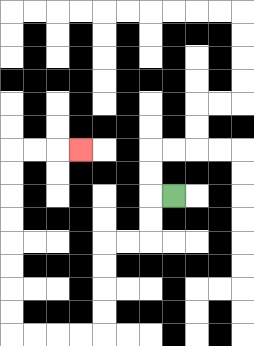{'start': '[7, 8]', 'end': '[3, 6]', 'path_directions': 'L,D,D,L,L,D,D,D,D,L,L,L,L,U,U,U,U,U,U,U,U,R,R,R', 'path_coordinates': '[[7, 8], [6, 8], [6, 9], [6, 10], [5, 10], [4, 10], [4, 11], [4, 12], [4, 13], [4, 14], [3, 14], [2, 14], [1, 14], [0, 14], [0, 13], [0, 12], [0, 11], [0, 10], [0, 9], [0, 8], [0, 7], [0, 6], [1, 6], [2, 6], [3, 6]]'}